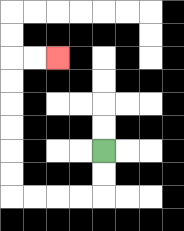{'start': '[4, 6]', 'end': '[2, 2]', 'path_directions': 'D,D,L,L,L,L,U,U,U,U,U,U,R,R', 'path_coordinates': '[[4, 6], [4, 7], [4, 8], [3, 8], [2, 8], [1, 8], [0, 8], [0, 7], [0, 6], [0, 5], [0, 4], [0, 3], [0, 2], [1, 2], [2, 2]]'}